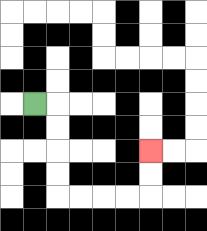{'start': '[1, 4]', 'end': '[6, 6]', 'path_directions': 'R,D,D,D,D,R,R,R,R,U,U', 'path_coordinates': '[[1, 4], [2, 4], [2, 5], [2, 6], [2, 7], [2, 8], [3, 8], [4, 8], [5, 8], [6, 8], [6, 7], [6, 6]]'}